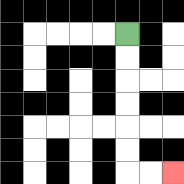{'start': '[5, 1]', 'end': '[7, 7]', 'path_directions': 'D,D,D,D,D,D,R,R', 'path_coordinates': '[[5, 1], [5, 2], [5, 3], [5, 4], [5, 5], [5, 6], [5, 7], [6, 7], [7, 7]]'}